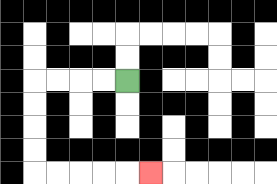{'start': '[5, 3]', 'end': '[6, 7]', 'path_directions': 'L,L,L,L,D,D,D,D,R,R,R,R,R', 'path_coordinates': '[[5, 3], [4, 3], [3, 3], [2, 3], [1, 3], [1, 4], [1, 5], [1, 6], [1, 7], [2, 7], [3, 7], [4, 7], [5, 7], [6, 7]]'}